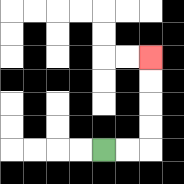{'start': '[4, 6]', 'end': '[6, 2]', 'path_directions': 'R,R,U,U,U,U', 'path_coordinates': '[[4, 6], [5, 6], [6, 6], [6, 5], [6, 4], [6, 3], [6, 2]]'}